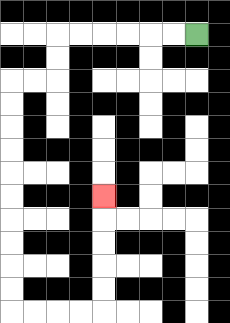{'start': '[8, 1]', 'end': '[4, 8]', 'path_directions': 'L,L,L,L,L,L,D,D,L,L,D,D,D,D,D,D,D,D,D,D,R,R,R,R,U,U,U,U,U', 'path_coordinates': '[[8, 1], [7, 1], [6, 1], [5, 1], [4, 1], [3, 1], [2, 1], [2, 2], [2, 3], [1, 3], [0, 3], [0, 4], [0, 5], [0, 6], [0, 7], [0, 8], [0, 9], [0, 10], [0, 11], [0, 12], [0, 13], [1, 13], [2, 13], [3, 13], [4, 13], [4, 12], [4, 11], [4, 10], [4, 9], [4, 8]]'}